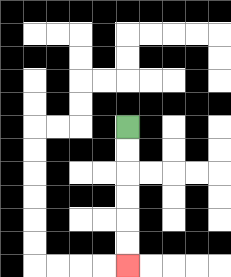{'start': '[5, 5]', 'end': '[5, 11]', 'path_directions': 'D,D,D,D,D,D', 'path_coordinates': '[[5, 5], [5, 6], [5, 7], [5, 8], [5, 9], [5, 10], [5, 11]]'}